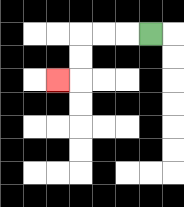{'start': '[6, 1]', 'end': '[2, 3]', 'path_directions': 'L,L,L,D,D,L', 'path_coordinates': '[[6, 1], [5, 1], [4, 1], [3, 1], [3, 2], [3, 3], [2, 3]]'}